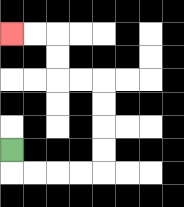{'start': '[0, 6]', 'end': '[0, 1]', 'path_directions': 'D,R,R,R,R,U,U,U,U,L,L,U,U,L,L', 'path_coordinates': '[[0, 6], [0, 7], [1, 7], [2, 7], [3, 7], [4, 7], [4, 6], [4, 5], [4, 4], [4, 3], [3, 3], [2, 3], [2, 2], [2, 1], [1, 1], [0, 1]]'}